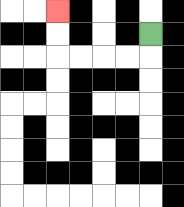{'start': '[6, 1]', 'end': '[2, 0]', 'path_directions': 'D,L,L,L,L,U,U', 'path_coordinates': '[[6, 1], [6, 2], [5, 2], [4, 2], [3, 2], [2, 2], [2, 1], [2, 0]]'}